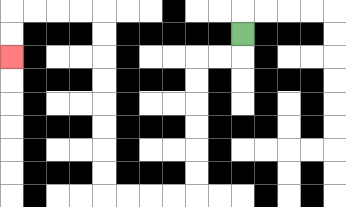{'start': '[10, 1]', 'end': '[0, 2]', 'path_directions': 'D,L,L,D,D,D,D,D,D,L,L,L,L,U,U,U,U,U,U,U,U,L,L,L,L,D,D', 'path_coordinates': '[[10, 1], [10, 2], [9, 2], [8, 2], [8, 3], [8, 4], [8, 5], [8, 6], [8, 7], [8, 8], [7, 8], [6, 8], [5, 8], [4, 8], [4, 7], [4, 6], [4, 5], [4, 4], [4, 3], [4, 2], [4, 1], [4, 0], [3, 0], [2, 0], [1, 0], [0, 0], [0, 1], [0, 2]]'}